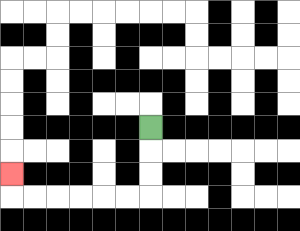{'start': '[6, 5]', 'end': '[0, 7]', 'path_directions': 'D,D,D,L,L,L,L,L,L,U', 'path_coordinates': '[[6, 5], [6, 6], [6, 7], [6, 8], [5, 8], [4, 8], [3, 8], [2, 8], [1, 8], [0, 8], [0, 7]]'}